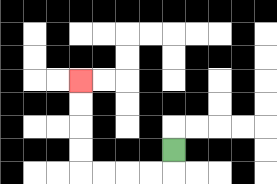{'start': '[7, 6]', 'end': '[3, 3]', 'path_directions': 'D,L,L,L,L,U,U,U,U', 'path_coordinates': '[[7, 6], [7, 7], [6, 7], [5, 7], [4, 7], [3, 7], [3, 6], [3, 5], [3, 4], [3, 3]]'}